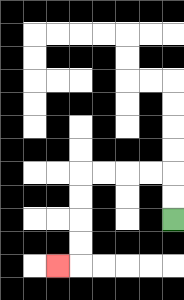{'start': '[7, 9]', 'end': '[2, 11]', 'path_directions': 'U,U,L,L,L,L,D,D,D,D,L', 'path_coordinates': '[[7, 9], [7, 8], [7, 7], [6, 7], [5, 7], [4, 7], [3, 7], [3, 8], [3, 9], [3, 10], [3, 11], [2, 11]]'}